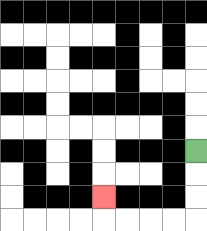{'start': '[8, 6]', 'end': '[4, 8]', 'path_directions': 'D,D,D,L,L,L,L,U', 'path_coordinates': '[[8, 6], [8, 7], [8, 8], [8, 9], [7, 9], [6, 9], [5, 9], [4, 9], [4, 8]]'}